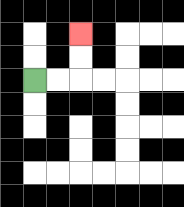{'start': '[1, 3]', 'end': '[3, 1]', 'path_directions': 'R,R,U,U', 'path_coordinates': '[[1, 3], [2, 3], [3, 3], [3, 2], [3, 1]]'}